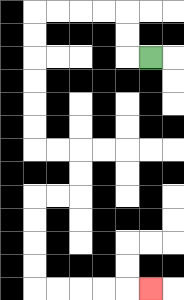{'start': '[6, 2]', 'end': '[6, 12]', 'path_directions': 'L,U,U,L,L,L,L,D,D,D,D,D,D,R,R,D,D,L,L,D,D,D,D,R,R,R,R,R', 'path_coordinates': '[[6, 2], [5, 2], [5, 1], [5, 0], [4, 0], [3, 0], [2, 0], [1, 0], [1, 1], [1, 2], [1, 3], [1, 4], [1, 5], [1, 6], [2, 6], [3, 6], [3, 7], [3, 8], [2, 8], [1, 8], [1, 9], [1, 10], [1, 11], [1, 12], [2, 12], [3, 12], [4, 12], [5, 12], [6, 12]]'}